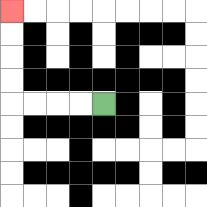{'start': '[4, 4]', 'end': '[0, 0]', 'path_directions': 'L,L,L,L,U,U,U,U', 'path_coordinates': '[[4, 4], [3, 4], [2, 4], [1, 4], [0, 4], [0, 3], [0, 2], [0, 1], [0, 0]]'}